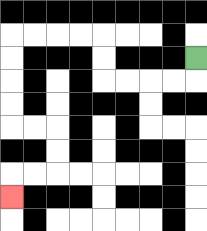{'start': '[8, 2]', 'end': '[0, 8]', 'path_directions': 'D,L,L,L,L,U,U,L,L,L,L,D,D,D,D,R,R,D,D,L,L,D', 'path_coordinates': '[[8, 2], [8, 3], [7, 3], [6, 3], [5, 3], [4, 3], [4, 2], [4, 1], [3, 1], [2, 1], [1, 1], [0, 1], [0, 2], [0, 3], [0, 4], [0, 5], [1, 5], [2, 5], [2, 6], [2, 7], [1, 7], [0, 7], [0, 8]]'}